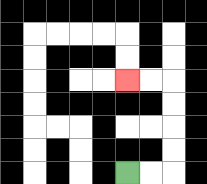{'start': '[5, 7]', 'end': '[5, 3]', 'path_directions': 'R,R,U,U,U,U,L,L', 'path_coordinates': '[[5, 7], [6, 7], [7, 7], [7, 6], [7, 5], [7, 4], [7, 3], [6, 3], [5, 3]]'}